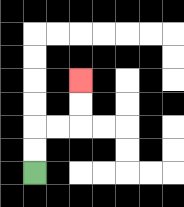{'start': '[1, 7]', 'end': '[3, 3]', 'path_directions': 'U,U,R,R,U,U', 'path_coordinates': '[[1, 7], [1, 6], [1, 5], [2, 5], [3, 5], [3, 4], [3, 3]]'}